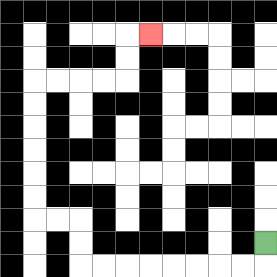{'start': '[11, 10]', 'end': '[6, 1]', 'path_directions': 'D,L,L,L,L,L,L,L,L,U,U,L,L,U,U,U,U,U,U,R,R,R,R,U,U,R', 'path_coordinates': '[[11, 10], [11, 11], [10, 11], [9, 11], [8, 11], [7, 11], [6, 11], [5, 11], [4, 11], [3, 11], [3, 10], [3, 9], [2, 9], [1, 9], [1, 8], [1, 7], [1, 6], [1, 5], [1, 4], [1, 3], [2, 3], [3, 3], [4, 3], [5, 3], [5, 2], [5, 1], [6, 1]]'}